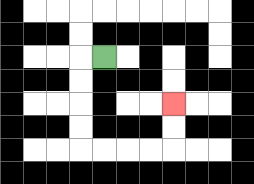{'start': '[4, 2]', 'end': '[7, 4]', 'path_directions': 'L,D,D,D,D,R,R,R,R,U,U', 'path_coordinates': '[[4, 2], [3, 2], [3, 3], [3, 4], [3, 5], [3, 6], [4, 6], [5, 6], [6, 6], [7, 6], [7, 5], [7, 4]]'}